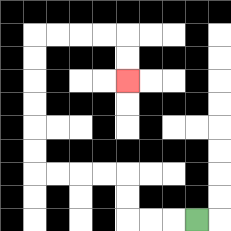{'start': '[8, 9]', 'end': '[5, 3]', 'path_directions': 'L,L,L,U,U,L,L,L,L,U,U,U,U,U,U,R,R,R,R,D,D', 'path_coordinates': '[[8, 9], [7, 9], [6, 9], [5, 9], [5, 8], [5, 7], [4, 7], [3, 7], [2, 7], [1, 7], [1, 6], [1, 5], [1, 4], [1, 3], [1, 2], [1, 1], [2, 1], [3, 1], [4, 1], [5, 1], [5, 2], [5, 3]]'}